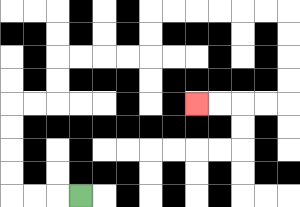{'start': '[3, 8]', 'end': '[8, 4]', 'path_directions': 'L,L,L,U,U,U,U,R,R,U,U,R,R,R,R,U,U,R,R,R,R,R,R,D,D,D,D,L,L,L,L', 'path_coordinates': '[[3, 8], [2, 8], [1, 8], [0, 8], [0, 7], [0, 6], [0, 5], [0, 4], [1, 4], [2, 4], [2, 3], [2, 2], [3, 2], [4, 2], [5, 2], [6, 2], [6, 1], [6, 0], [7, 0], [8, 0], [9, 0], [10, 0], [11, 0], [12, 0], [12, 1], [12, 2], [12, 3], [12, 4], [11, 4], [10, 4], [9, 4], [8, 4]]'}